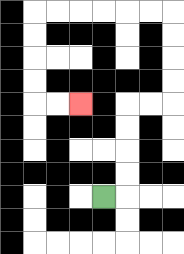{'start': '[4, 8]', 'end': '[3, 4]', 'path_directions': 'R,U,U,U,U,R,R,U,U,U,U,L,L,L,L,L,L,D,D,D,D,R,R', 'path_coordinates': '[[4, 8], [5, 8], [5, 7], [5, 6], [5, 5], [5, 4], [6, 4], [7, 4], [7, 3], [7, 2], [7, 1], [7, 0], [6, 0], [5, 0], [4, 0], [3, 0], [2, 0], [1, 0], [1, 1], [1, 2], [1, 3], [1, 4], [2, 4], [3, 4]]'}